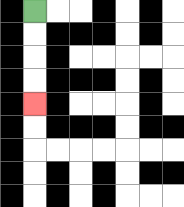{'start': '[1, 0]', 'end': '[1, 4]', 'path_directions': 'D,D,D,D', 'path_coordinates': '[[1, 0], [1, 1], [1, 2], [1, 3], [1, 4]]'}